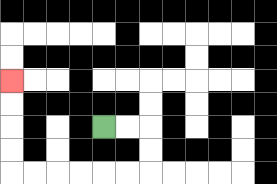{'start': '[4, 5]', 'end': '[0, 3]', 'path_directions': 'R,R,D,D,L,L,L,L,L,L,U,U,U,U', 'path_coordinates': '[[4, 5], [5, 5], [6, 5], [6, 6], [6, 7], [5, 7], [4, 7], [3, 7], [2, 7], [1, 7], [0, 7], [0, 6], [0, 5], [0, 4], [0, 3]]'}